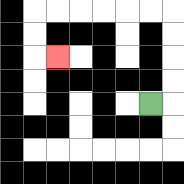{'start': '[6, 4]', 'end': '[2, 2]', 'path_directions': 'R,U,U,U,U,L,L,L,L,L,L,D,D,R', 'path_coordinates': '[[6, 4], [7, 4], [7, 3], [7, 2], [7, 1], [7, 0], [6, 0], [5, 0], [4, 0], [3, 0], [2, 0], [1, 0], [1, 1], [1, 2], [2, 2]]'}